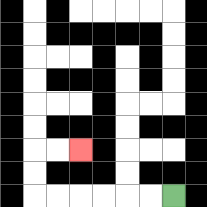{'start': '[7, 8]', 'end': '[3, 6]', 'path_directions': 'L,L,L,L,L,L,U,U,R,R', 'path_coordinates': '[[7, 8], [6, 8], [5, 8], [4, 8], [3, 8], [2, 8], [1, 8], [1, 7], [1, 6], [2, 6], [3, 6]]'}